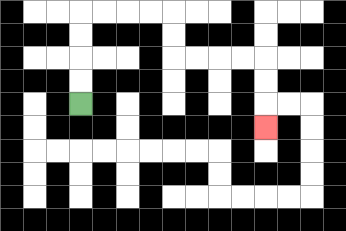{'start': '[3, 4]', 'end': '[11, 5]', 'path_directions': 'U,U,U,U,R,R,R,R,D,D,R,R,R,R,D,D,D', 'path_coordinates': '[[3, 4], [3, 3], [3, 2], [3, 1], [3, 0], [4, 0], [5, 0], [6, 0], [7, 0], [7, 1], [7, 2], [8, 2], [9, 2], [10, 2], [11, 2], [11, 3], [11, 4], [11, 5]]'}